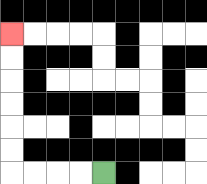{'start': '[4, 7]', 'end': '[0, 1]', 'path_directions': 'L,L,L,L,U,U,U,U,U,U', 'path_coordinates': '[[4, 7], [3, 7], [2, 7], [1, 7], [0, 7], [0, 6], [0, 5], [0, 4], [0, 3], [0, 2], [0, 1]]'}